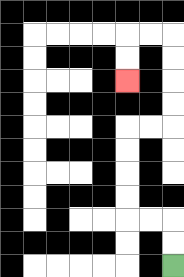{'start': '[7, 11]', 'end': '[5, 3]', 'path_directions': 'U,U,L,L,U,U,U,U,R,R,U,U,U,U,L,L,D,D', 'path_coordinates': '[[7, 11], [7, 10], [7, 9], [6, 9], [5, 9], [5, 8], [5, 7], [5, 6], [5, 5], [6, 5], [7, 5], [7, 4], [7, 3], [7, 2], [7, 1], [6, 1], [5, 1], [5, 2], [5, 3]]'}